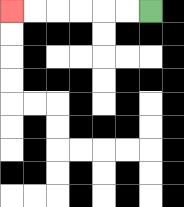{'start': '[6, 0]', 'end': '[0, 0]', 'path_directions': 'L,L,L,L,L,L', 'path_coordinates': '[[6, 0], [5, 0], [4, 0], [3, 0], [2, 0], [1, 0], [0, 0]]'}